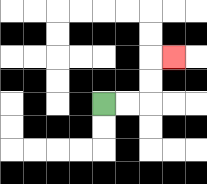{'start': '[4, 4]', 'end': '[7, 2]', 'path_directions': 'R,R,U,U,R', 'path_coordinates': '[[4, 4], [5, 4], [6, 4], [6, 3], [6, 2], [7, 2]]'}